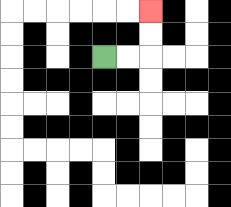{'start': '[4, 2]', 'end': '[6, 0]', 'path_directions': 'R,R,U,U', 'path_coordinates': '[[4, 2], [5, 2], [6, 2], [6, 1], [6, 0]]'}